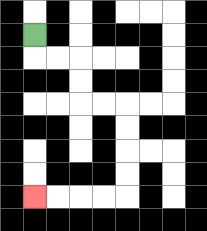{'start': '[1, 1]', 'end': '[1, 8]', 'path_directions': 'D,R,R,D,D,R,R,D,D,D,D,L,L,L,L', 'path_coordinates': '[[1, 1], [1, 2], [2, 2], [3, 2], [3, 3], [3, 4], [4, 4], [5, 4], [5, 5], [5, 6], [5, 7], [5, 8], [4, 8], [3, 8], [2, 8], [1, 8]]'}